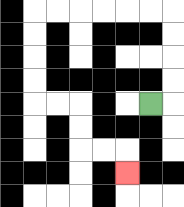{'start': '[6, 4]', 'end': '[5, 7]', 'path_directions': 'R,U,U,U,U,L,L,L,L,L,L,D,D,D,D,R,R,D,D,R,R,D', 'path_coordinates': '[[6, 4], [7, 4], [7, 3], [7, 2], [7, 1], [7, 0], [6, 0], [5, 0], [4, 0], [3, 0], [2, 0], [1, 0], [1, 1], [1, 2], [1, 3], [1, 4], [2, 4], [3, 4], [3, 5], [3, 6], [4, 6], [5, 6], [5, 7]]'}